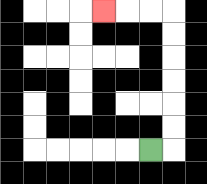{'start': '[6, 6]', 'end': '[4, 0]', 'path_directions': 'R,U,U,U,U,U,U,L,L,L', 'path_coordinates': '[[6, 6], [7, 6], [7, 5], [7, 4], [7, 3], [7, 2], [7, 1], [7, 0], [6, 0], [5, 0], [4, 0]]'}